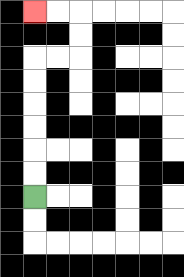{'start': '[1, 8]', 'end': '[1, 0]', 'path_directions': 'U,U,U,U,U,U,R,R,U,U,L,L', 'path_coordinates': '[[1, 8], [1, 7], [1, 6], [1, 5], [1, 4], [1, 3], [1, 2], [2, 2], [3, 2], [3, 1], [3, 0], [2, 0], [1, 0]]'}